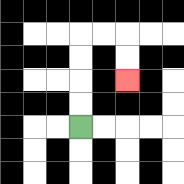{'start': '[3, 5]', 'end': '[5, 3]', 'path_directions': 'U,U,U,U,R,R,D,D', 'path_coordinates': '[[3, 5], [3, 4], [3, 3], [3, 2], [3, 1], [4, 1], [5, 1], [5, 2], [5, 3]]'}